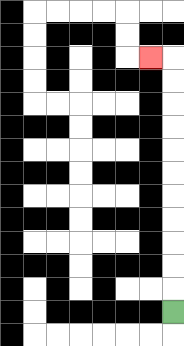{'start': '[7, 13]', 'end': '[6, 2]', 'path_directions': 'U,U,U,U,U,U,U,U,U,U,U,L', 'path_coordinates': '[[7, 13], [7, 12], [7, 11], [7, 10], [7, 9], [7, 8], [7, 7], [7, 6], [7, 5], [7, 4], [7, 3], [7, 2], [6, 2]]'}